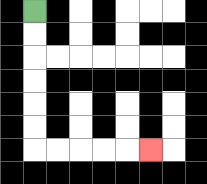{'start': '[1, 0]', 'end': '[6, 6]', 'path_directions': 'D,D,D,D,D,D,R,R,R,R,R', 'path_coordinates': '[[1, 0], [1, 1], [1, 2], [1, 3], [1, 4], [1, 5], [1, 6], [2, 6], [3, 6], [4, 6], [5, 6], [6, 6]]'}